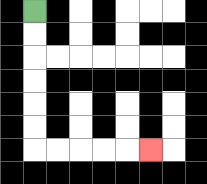{'start': '[1, 0]', 'end': '[6, 6]', 'path_directions': 'D,D,D,D,D,D,R,R,R,R,R', 'path_coordinates': '[[1, 0], [1, 1], [1, 2], [1, 3], [1, 4], [1, 5], [1, 6], [2, 6], [3, 6], [4, 6], [5, 6], [6, 6]]'}